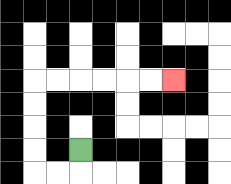{'start': '[3, 6]', 'end': '[7, 3]', 'path_directions': 'D,L,L,U,U,U,U,R,R,R,R,R,R', 'path_coordinates': '[[3, 6], [3, 7], [2, 7], [1, 7], [1, 6], [1, 5], [1, 4], [1, 3], [2, 3], [3, 3], [4, 3], [5, 3], [6, 3], [7, 3]]'}